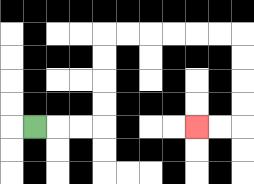{'start': '[1, 5]', 'end': '[8, 5]', 'path_directions': 'R,R,R,U,U,U,U,R,R,R,R,R,R,D,D,D,D,L,L', 'path_coordinates': '[[1, 5], [2, 5], [3, 5], [4, 5], [4, 4], [4, 3], [4, 2], [4, 1], [5, 1], [6, 1], [7, 1], [8, 1], [9, 1], [10, 1], [10, 2], [10, 3], [10, 4], [10, 5], [9, 5], [8, 5]]'}